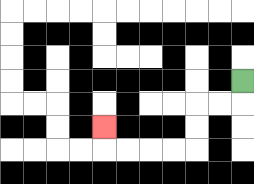{'start': '[10, 3]', 'end': '[4, 5]', 'path_directions': 'D,L,L,D,D,L,L,L,L,U', 'path_coordinates': '[[10, 3], [10, 4], [9, 4], [8, 4], [8, 5], [8, 6], [7, 6], [6, 6], [5, 6], [4, 6], [4, 5]]'}